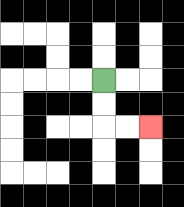{'start': '[4, 3]', 'end': '[6, 5]', 'path_directions': 'D,D,R,R', 'path_coordinates': '[[4, 3], [4, 4], [4, 5], [5, 5], [6, 5]]'}